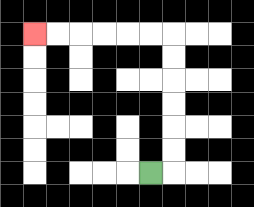{'start': '[6, 7]', 'end': '[1, 1]', 'path_directions': 'R,U,U,U,U,U,U,L,L,L,L,L,L', 'path_coordinates': '[[6, 7], [7, 7], [7, 6], [7, 5], [7, 4], [7, 3], [7, 2], [7, 1], [6, 1], [5, 1], [4, 1], [3, 1], [2, 1], [1, 1]]'}